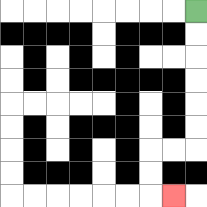{'start': '[8, 0]', 'end': '[7, 8]', 'path_directions': 'D,D,D,D,D,D,L,L,D,D,R', 'path_coordinates': '[[8, 0], [8, 1], [8, 2], [8, 3], [8, 4], [8, 5], [8, 6], [7, 6], [6, 6], [6, 7], [6, 8], [7, 8]]'}